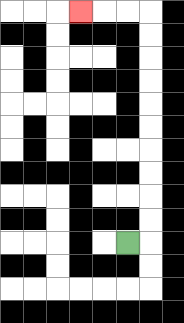{'start': '[5, 10]', 'end': '[3, 0]', 'path_directions': 'R,U,U,U,U,U,U,U,U,U,U,L,L,L', 'path_coordinates': '[[5, 10], [6, 10], [6, 9], [6, 8], [6, 7], [6, 6], [6, 5], [6, 4], [6, 3], [6, 2], [6, 1], [6, 0], [5, 0], [4, 0], [3, 0]]'}